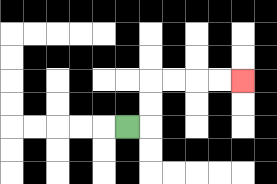{'start': '[5, 5]', 'end': '[10, 3]', 'path_directions': 'R,U,U,R,R,R,R', 'path_coordinates': '[[5, 5], [6, 5], [6, 4], [6, 3], [7, 3], [8, 3], [9, 3], [10, 3]]'}